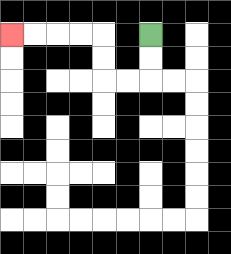{'start': '[6, 1]', 'end': '[0, 1]', 'path_directions': 'D,D,L,L,U,U,L,L,L,L', 'path_coordinates': '[[6, 1], [6, 2], [6, 3], [5, 3], [4, 3], [4, 2], [4, 1], [3, 1], [2, 1], [1, 1], [0, 1]]'}